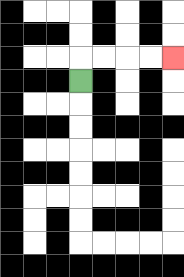{'start': '[3, 3]', 'end': '[7, 2]', 'path_directions': 'U,R,R,R,R', 'path_coordinates': '[[3, 3], [3, 2], [4, 2], [5, 2], [6, 2], [7, 2]]'}